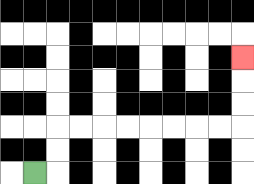{'start': '[1, 7]', 'end': '[10, 2]', 'path_directions': 'R,U,U,R,R,R,R,R,R,R,R,U,U,U', 'path_coordinates': '[[1, 7], [2, 7], [2, 6], [2, 5], [3, 5], [4, 5], [5, 5], [6, 5], [7, 5], [8, 5], [9, 5], [10, 5], [10, 4], [10, 3], [10, 2]]'}